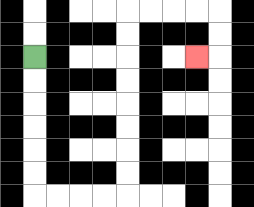{'start': '[1, 2]', 'end': '[8, 2]', 'path_directions': 'D,D,D,D,D,D,R,R,R,R,U,U,U,U,U,U,U,U,R,R,R,R,D,D,L', 'path_coordinates': '[[1, 2], [1, 3], [1, 4], [1, 5], [1, 6], [1, 7], [1, 8], [2, 8], [3, 8], [4, 8], [5, 8], [5, 7], [5, 6], [5, 5], [5, 4], [5, 3], [5, 2], [5, 1], [5, 0], [6, 0], [7, 0], [8, 0], [9, 0], [9, 1], [9, 2], [8, 2]]'}